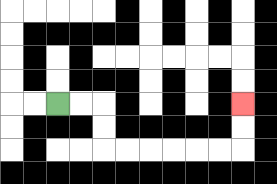{'start': '[2, 4]', 'end': '[10, 4]', 'path_directions': 'R,R,D,D,R,R,R,R,R,R,U,U', 'path_coordinates': '[[2, 4], [3, 4], [4, 4], [4, 5], [4, 6], [5, 6], [6, 6], [7, 6], [8, 6], [9, 6], [10, 6], [10, 5], [10, 4]]'}